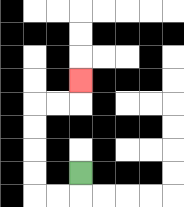{'start': '[3, 7]', 'end': '[3, 3]', 'path_directions': 'D,L,L,U,U,U,U,R,R,U', 'path_coordinates': '[[3, 7], [3, 8], [2, 8], [1, 8], [1, 7], [1, 6], [1, 5], [1, 4], [2, 4], [3, 4], [3, 3]]'}